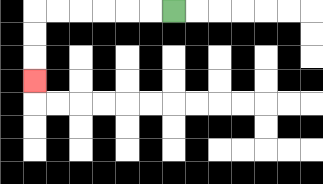{'start': '[7, 0]', 'end': '[1, 3]', 'path_directions': 'L,L,L,L,L,L,D,D,D', 'path_coordinates': '[[7, 0], [6, 0], [5, 0], [4, 0], [3, 0], [2, 0], [1, 0], [1, 1], [1, 2], [1, 3]]'}